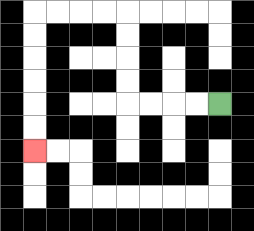{'start': '[9, 4]', 'end': '[1, 6]', 'path_directions': 'L,L,L,L,U,U,U,U,L,L,L,L,D,D,D,D,D,D', 'path_coordinates': '[[9, 4], [8, 4], [7, 4], [6, 4], [5, 4], [5, 3], [5, 2], [5, 1], [5, 0], [4, 0], [3, 0], [2, 0], [1, 0], [1, 1], [1, 2], [1, 3], [1, 4], [1, 5], [1, 6]]'}